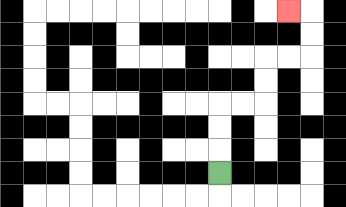{'start': '[9, 7]', 'end': '[12, 0]', 'path_directions': 'U,U,U,R,R,U,U,R,R,U,U,L', 'path_coordinates': '[[9, 7], [9, 6], [9, 5], [9, 4], [10, 4], [11, 4], [11, 3], [11, 2], [12, 2], [13, 2], [13, 1], [13, 0], [12, 0]]'}